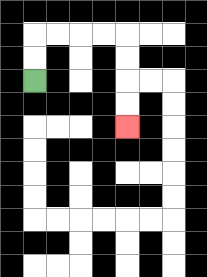{'start': '[1, 3]', 'end': '[5, 5]', 'path_directions': 'U,U,R,R,R,R,D,D,D,D', 'path_coordinates': '[[1, 3], [1, 2], [1, 1], [2, 1], [3, 1], [4, 1], [5, 1], [5, 2], [5, 3], [5, 4], [5, 5]]'}